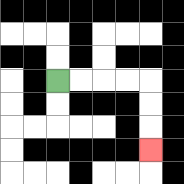{'start': '[2, 3]', 'end': '[6, 6]', 'path_directions': 'R,R,R,R,D,D,D', 'path_coordinates': '[[2, 3], [3, 3], [4, 3], [5, 3], [6, 3], [6, 4], [6, 5], [6, 6]]'}